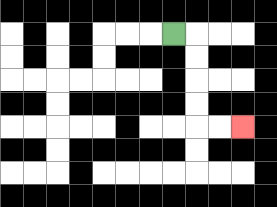{'start': '[7, 1]', 'end': '[10, 5]', 'path_directions': 'R,D,D,D,D,R,R', 'path_coordinates': '[[7, 1], [8, 1], [8, 2], [8, 3], [8, 4], [8, 5], [9, 5], [10, 5]]'}